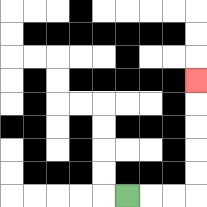{'start': '[5, 8]', 'end': '[8, 3]', 'path_directions': 'R,R,R,U,U,U,U,U', 'path_coordinates': '[[5, 8], [6, 8], [7, 8], [8, 8], [8, 7], [8, 6], [8, 5], [8, 4], [8, 3]]'}